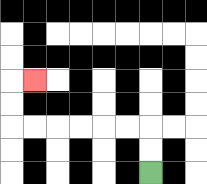{'start': '[6, 7]', 'end': '[1, 3]', 'path_directions': 'U,U,L,L,L,L,L,L,U,U,R', 'path_coordinates': '[[6, 7], [6, 6], [6, 5], [5, 5], [4, 5], [3, 5], [2, 5], [1, 5], [0, 5], [0, 4], [0, 3], [1, 3]]'}